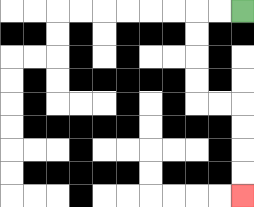{'start': '[10, 0]', 'end': '[10, 8]', 'path_directions': 'L,L,D,D,D,D,R,R,D,D,D,D', 'path_coordinates': '[[10, 0], [9, 0], [8, 0], [8, 1], [8, 2], [8, 3], [8, 4], [9, 4], [10, 4], [10, 5], [10, 6], [10, 7], [10, 8]]'}